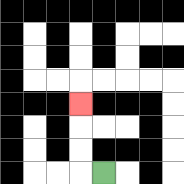{'start': '[4, 7]', 'end': '[3, 4]', 'path_directions': 'L,U,U,U', 'path_coordinates': '[[4, 7], [3, 7], [3, 6], [3, 5], [3, 4]]'}